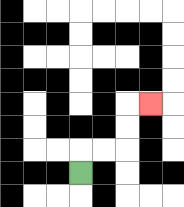{'start': '[3, 7]', 'end': '[6, 4]', 'path_directions': 'U,R,R,U,U,R', 'path_coordinates': '[[3, 7], [3, 6], [4, 6], [5, 6], [5, 5], [5, 4], [6, 4]]'}